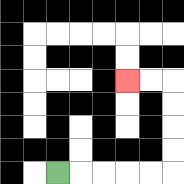{'start': '[2, 7]', 'end': '[5, 3]', 'path_directions': 'R,R,R,R,R,U,U,U,U,L,L', 'path_coordinates': '[[2, 7], [3, 7], [4, 7], [5, 7], [6, 7], [7, 7], [7, 6], [7, 5], [7, 4], [7, 3], [6, 3], [5, 3]]'}